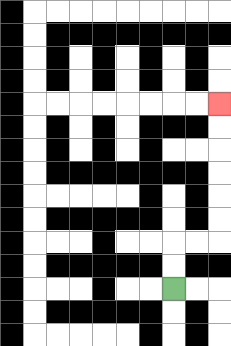{'start': '[7, 12]', 'end': '[9, 4]', 'path_directions': 'U,U,R,R,U,U,U,U,U,U', 'path_coordinates': '[[7, 12], [7, 11], [7, 10], [8, 10], [9, 10], [9, 9], [9, 8], [9, 7], [9, 6], [9, 5], [9, 4]]'}